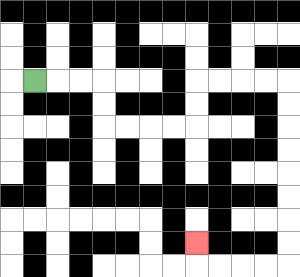{'start': '[1, 3]', 'end': '[8, 10]', 'path_directions': 'R,R,R,D,D,R,R,R,R,U,U,R,R,R,R,D,D,D,D,D,D,D,D,L,L,L,L,U', 'path_coordinates': '[[1, 3], [2, 3], [3, 3], [4, 3], [4, 4], [4, 5], [5, 5], [6, 5], [7, 5], [8, 5], [8, 4], [8, 3], [9, 3], [10, 3], [11, 3], [12, 3], [12, 4], [12, 5], [12, 6], [12, 7], [12, 8], [12, 9], [12, 10], [12, 11], [11, 11], [10, 11], [9, 11], [8, 11], [8, 10]]'}